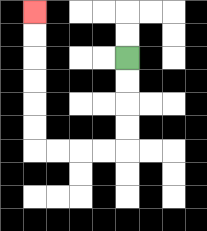{'start': '[5, 2]', 'end': '[1, 0]', 'path_directions': 'D,D,D,D,L,L,L,L,U,U,U,U,U,U', 'path_coordinates': '[[5, 2], [5, 3], [5, 4], [5, 5], [5, 6], [4, 6], [3, 6], [2, 6], [1, 6], [1, 5], [1, 4], [1, 3], [1, 2], [1, 1], [1, 0]]'}